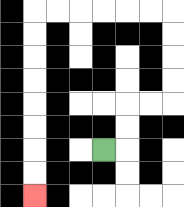{'start': '[4, 6]', 'end': '[1, 8]', 'path_directions': 'R,U,U,R,R,U,U,U,U,L,L,L,L,L,L,D,D,D,D,D,D,D,D', 'path_coordinates': '[[4, 6], [5, 6], [5, 5], [5, 4], [6, 4], [7, 4], [7, 3], [7, 2], [7, 1], [7, 0], [6, 0], [5, 0], [4, 0], [3, 0], [2, 0], [1, 0], [1, 1], [1, 2], [1, 3], [1, 4], [1, 5], [1, 6], [1, 7], [1, 8]]'}